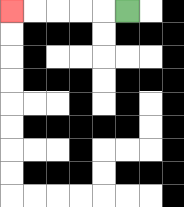{'start': '[5, 0]', 'end': '[0, 0]', 'path_directions': 'L,L,L,L,L', 'path_coordinates': '[[5, 0], [4, 0], [3, 0], [2, 0], [1, 0], [0, 0]]'}